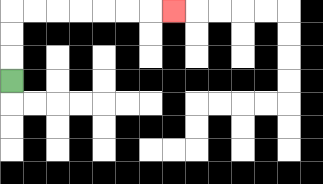{'start': '[0, 3]', 'end': '[7, 0]', 'path_directions': 'U,U,U,R,R,R,R,R,R,R', 'path_coordinates': '[[0, 3], [0, 2], [0, 1], [0, 0], [1, 0], [2, 0], [3, 0], [4, 0], [5, 0], [6, 0], [7, 0]]'}